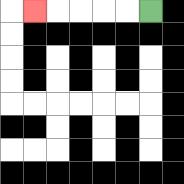{'start': '[6, 0]', 'end': '[1, 0]', 'path_directions': 'L,L,L,L,L', 'path_coordinates': '[[6, 0], [5, 0], [4, 0], [3, 0], [2, 0], [1, 0]]'}